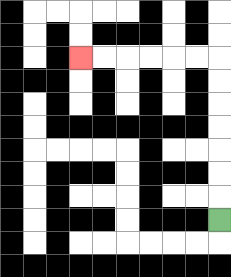{'start': '[9, 9]', 'end': '[3, 2]', 'path_directions': 'U,U,U,U,U,U,U,L,L,L,L,L,L', 'path_coordinates': '[[9, 9], [9, 8], [9, 7], [9, 6], [9, 5], [9, 4], [9, 3], [9, 2], [8, 2], [7, 2], [6, 2], [5, 2], [4, 2], [3, 2]]'}